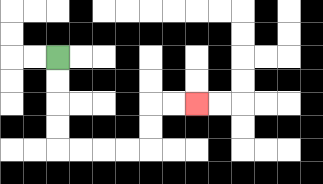{'start': '[2, 2]', 'end': '[8, 4]', 'path_directions': 'D,D,D,D,R,R,R,R,U,U,R,R', 'path_coordinates': '[[2, 2], [2, 3], [2, 4], [2, 5], [2, 6], [3, 6], [4, 6], [5, 6], [6, 6], [6, 5], [6, 4], [7, 4], [8, 4]]'}